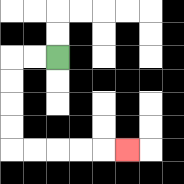{'start': '[2, 2]', 'end': '[5, 6]', 'path_directions': 'L,L,D,D,D,D,R,R,R,R,R', 'path_coordinates': '[[2, 2], [1, 2], [0, 2], [0, 3], [0, 4], [0, 5], [0, 6], [1, 6], [2, 6], [3, 6], [4, 6], [5, 6]]'}